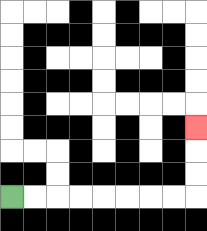{'start': '[0, 8]', 'end': '[8, 5]', 'path_directions': 'R,R,R,R,R,R,R,R,U,U,U', 'path_coordinates': '[[0, 8], [1, 8], [2, 8], [3, 8], [4, 8], [5, 8], [6, 8], [7, 8], [8, 8], [8, 7], [8, 6], [8, 5]]'}